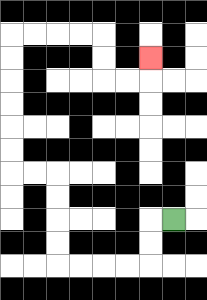{'start': '[7, 9]', 'end': '[6, 2]', 'path_directions': 'L,D,D,L,L,L,L,U,U,U,U,L,L,U,U,U,U,U,U,R,R,R,R,D,D,R,R,U', 'path_coordinates': '[[7, 9], [6, 9], [6, 10], [6, 11], [5, 11], [4, 11], [3, 11], [2, 11], [2, 10], [2, 9], [2, 8], [2, 7], [1, 7], [0, 7], [0, 6], [0, 5], [0, 4], [0, 3], [0, 2], [0, 1], [1, 1], [2, 1], [3, 1], [4, 1], [4, 2], [4, 3], [5, 3], [6, 3], [6, 2]]'}